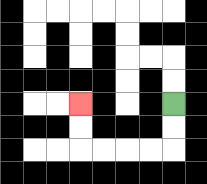{'start': '[7, 4]', 'end': '[3, 4]', 'path_directions': 'D,D,L,L,L,L,U,U', 'path_coordinates': '[[7, 4], [7, 5], [7, 6], [6, 6], [5, 6], [4, 6], [3, 6], [3, 5], [3, 4]]'}